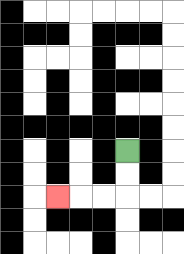{'start': '[5, 6]', 'end': '[2, 8]', 'path_directions': 'D,D,L,L,L', 'path_coordinates': '[[5, 6], [5, 7], [5, 8], [4, 8], [3, 8], [2, 8]]'}